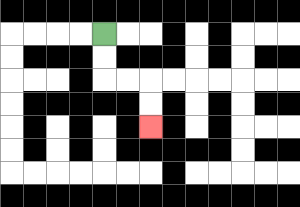{'start': '[4, 1]', 'end': '[6, 5]', 'path_directions': 'D,D,R,R,D,D', 'path_coordinates': '[[4, 1], [4, 2], [4, 3], [5, 3], [6, 3], [6, 4], [6, 5]]'}